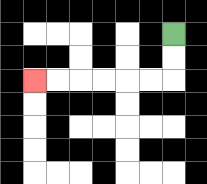{'start': '[7, 1]', 'end': '[1, 3]', 'path_directions': 'D,D,L,L,L,L,L,L', 'path_coordinates': '[[7, 1], [7, 2], [7, 3], [6, 3], [5, 3], [4, 3], [3, 3], [2, 3], [1, 3]]'}